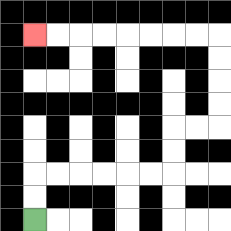{'start': '[1, 9]', 'end': '[1, 1]', 'path_directions': 'U,U,R,R,R,R,R,R,U,U,R,R,U,U,U,U,L,L,L,L,L,L,L,L', 'path_coordinates': '[[1, 9], [1, 8], [1, 7], [2, 7], [3, 7], [4, 7], [5, 7], [6, 7], [7, 7], [7, 6], [7, 5], [8, 5], [9, 5], [9, 4], [9, 3], [9, 2], [9, 1], [8, 1], [7, 1], [6, 1], [5, 1], [4, 1], [3, 1], [2, 1], [1, 1]]'}